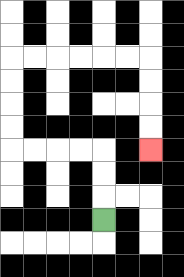{'start': '[4, 9]', 'end': '[6, 6]', 'path_directions': 'U,U,U,L,L,L,L,U,U,U,U,R,R,R,R,R,R,D,D,D,D', 'path_coordinates': '[[4, 9], [4, 8], [4, 7], [4, 6], [3, 6], [2, 6], [1, 6], [0, 6], [0, 5], [0, 4], [0, 3], [0, 2], [1, 2], [2, 2], [3, 2], [4, 2], [5, 2], [6, 2], [6, 3], [6, 4], [6, 5], [6, 6]]'}